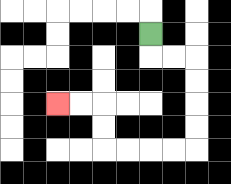{'start': '[6, 1]', 'end': '[2, 4]', 'path_directions': 'D,R,R,D,D,D,D,L,L,L,L,U,U,L,L', 'path_coordinates': '[[6, 1], [6, 2], [7, 2], [8, 2], [8, 3], [8, 4], [8, 5], [8, 6], [7, 6], [6, 6], [5, 6], [4, 6], [4, 5], [4, 4], [3, 4], [2, 4]]'}